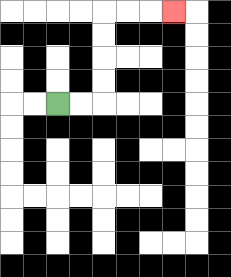{'start': '[2, 4]', 'end': '[7, 0]', 'path_directions': 'R,R,U,U,U,U,R,R,R', 'path_coordinates': '[[2, 4], [3, 4], [4, 4], [4, 3], [4, 2], [4, 1], [4, 0], [5, 0], [6, 0], [7, 0]]'}